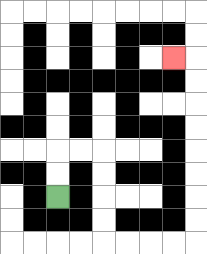{'start': '[2, 8]', 'end': '[7, 2]', 'path_directions': 'U,U,R,R,D,D,D,D,R,R,R,R,U,U,U,U,U,U,U,U,L', 'path_coordinates': '[[2, 8], [2, 7], [2, 6], [3, 6], [4, 6], [4, 7], [4, 8], [4, 9], [4, 10], [5, 10], [6, 10], [7, 10], [8, 10], [8, 9], [8, 8], [8, 7], [8, 6], [8, 5], [8, 4], [8, 3], [8, 2], [7, 2]]'}